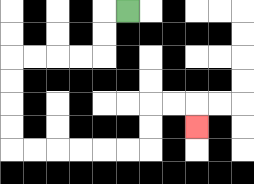{'start': '[5, 0]', 'end': '[8, 5]', 'path_directions': 'L,D,D,L,L,L,L,D,D,D,D,R,R,R,R,R,R,U,U,R,R,D', 'path_coordinates': '[[5, 0], [4, 0], [4, 1], [4, 2], [3, 2], [2, 2], [1, 2], [0, 2], [0, 3], [0, 4], [0, 5], [0, 6], [1, 6], [2, 6], [3, 6], [4, 6], [5, 6], [6, 6], [6, 5], [6, 4], [7, 4], [8, 4], [8, 5]]'}